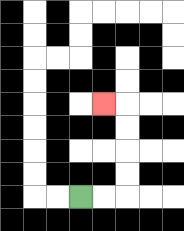{'start': '[3, 8]', 'end': '[4, 4]', 'path_directions': 'R,R,U,U,U,U,L', 'path_coordinates': '[[3, 8], [4, 8], [5, 8], [5, 7], [5, 6], [5, 5], [5, 4], [4, 4]]'}